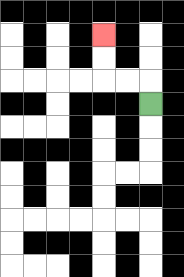{'start': '[6, 4]', 'end': '[4, 1]', 'path_directions': 'U,L,L,U,U', 'path_coordinates': '[[6, 4], [6, 3], [5, 3], [4, 3], [4, 2], [4, 1]]'}